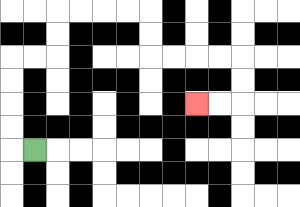{'start': '[1, 6]', 'end': '[8, 4]', 'path_directions': 'L,U,U,U,U,R,R,U,U,R,R,R,R,D,D,R,R,R,R,D,D,L,L', 'path_coordinates': '[[1, 6], [0, 6], [0, 5], [0, 4], [0, 3], [0, 2], [1, 2], [2, 2], [2, 1], [2, 0], [3, 0], [4, 0], [5, 0], [6, 0], [6, 1], [6, 2], [7, 2], [8, 2], [9, 2], [10, 2], [10, 3], [10, 4], [9, 4], [8, 4]]'}